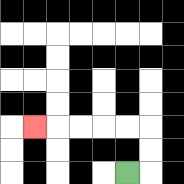{'start': '[5, 7]', 'end': '[1, 5]', 'path_directions': 'R,U,U,L,L,L,L,L', 'path_coordinates': '[[5, 7], [6, 7], [6, 6], [6, 5], [5, 5], [4, 5], [3, 5], [2, 5], [1, 5]]'}